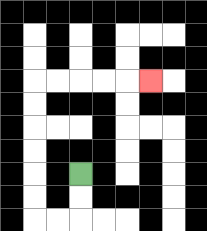{'start': '[3, 7]', 'end': '[6, 3]', 'path_directions': 'D,D,L,L,U,U,U,U,U,U,R,R,R,R,R', 'path_coordinates': '[[3, 7], [3, 8], [3, 9], [2, 9], [1, 9], [1, 8], [1, 7], [1, 6], [1, 5], [1, 4], [1, 3], [2, 3], [3, 3], [4, 3], [5, 3], [6, 3]]'}